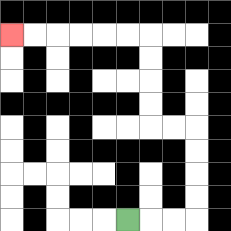{'start': '[5, 9]', 'end': '[0, 1]', 'path_directions': 'R,R,R,U,U,U,U,L,L,U,U,U,U,L,L,L,L,L,L', 'path_coordinates': '[[5, 9], [6, 9], [7, 9], [8, 9], [8, 8], [8, 7], [8, 6], [8, 5], [7, 5], [6, 5], [6, 4], [6, 3], [6, 2], [6, 1], [5, 1], [4, 1], [3, 1], [2, 1], [1, 1], [0, 1]]'}